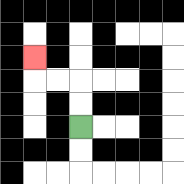{'start': '[3, 5]', 'end': '[1, 2]', 'path_directions': 'U,U,L,L,U', 'path_coordinates': '[[3, 5], [3, 4], [3, 3], [2, 3], [1, 3], [1, 2]]'}